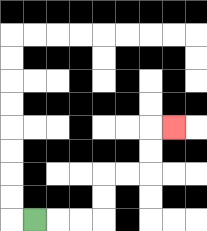{'start': '[1, 9]', 'end': '[7, 5]', 'path_directions': 'R,R,R,U,U,R,R,U,U,R', 'path_coordinates': '[[1, 9], [2, 9], [3, 9], [4, 9], [4, 8], [4, 7], [5, 7], [6, 7], [6, 6], [6, 5], [7, 5]]'}